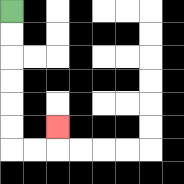{'start': '[0, 0]', 'end': '[2, 5]', 'path_directions': 'D,D,D,D,D,D,R,R,U', 'path_coordinates': '[[0, 0], [0, 1], [0, 2], [0, 3], [0, 4], [0, 5], [0, 6], [1, 6], [2, 6], [2, 5]]'}